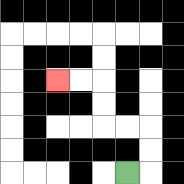{'start': '[5, 7]', 'end': '[2, 3]', 'path_directions': 'R,U,U,L,L,U,U,L,L', 'path_coordinates': '[[5, 7], [6, 7], [6, 6], [6, 5], [5, 5], [4, 5], [4, 4], [4, 3], [3, 3], [2, 3]]'}